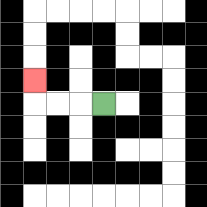{'start': '[4, 4]', 'end': '[1, 3]', 'path_directions': 'L,L,L,U', 'path_coordinates': '[[4, 4], [3, 4], [2, 4], [1, 4], [1, 3]]'}